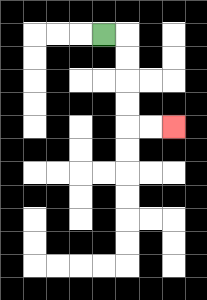{'start': '[4, 1]', 'end': '[7, 5]', 'path_directions': 'R,D,D,D,D,R,R', 'path_coordinates': '[[4, 1], [5, 1], [5, 2], [5, 3], [5, 4], [5, 5], [6, 5], [7, 5]]'}